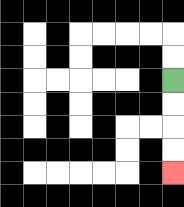{'start': '[7, 3]', 'end': '[7, 7]', 'path_directions': 'D,D,D,D', 'path_coordinates': '[[7, 3], [7, 4], [7, 5], [7, 6], [7, 7]]'}